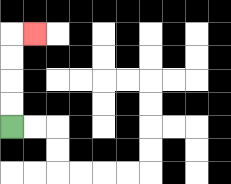{'start': '[0, 5]', 'end': '[1, 1]', 'path_directions': 'U,U,U,U,R', 'path_coordinates': '[[0, 5], [0, 4], [0, 3], [0, 2], [0, 1], [1, 1]]'}